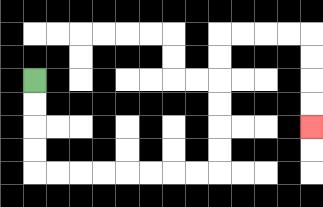{'start': '[1, 3]', 'end': '[13, 5]', 'path_directions': 'D,D,D,D,R,R,R,R,R,R,R,R,U,U,U,U,U,U,R,R,R,R,D,D,D,D', 'path_coordinates': '[[1, 3], [1, 4], [1, 5], [1, 6], [1, 7], [2, 7], [3, 7], [4, 7], [5, 7], [6, 7], [7, 7], [8, 7], [9, 7], [9, 6], [9, 5], [9, 4], [9, 3], [9, 2], [9, 1], [10, 1], [11, 1], [12, 1], [13, 1], [13, 2], [13, 3], [13, 4], [13, 5]]'}